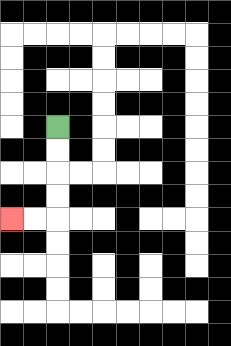{'start': '[2, 5]', 'end': '[0, 9]', 'path_directions': 'D,D,D,D,L,L', 'path_coordinates': '[[2, 5], [2, 6], [2, 7], [2, 8], [2, 9], [1, 9], [0, 9]]'}